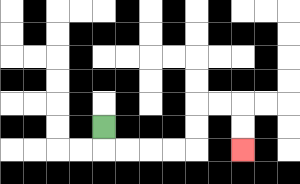{'start': '[4, 5]', 'end': '[10, 6]', 'path_directions': 'D,R,R,R,R,U,U,R,R,D,D', 'path_coordinates': '[[4, 5], [4, 6], [5, 6], [6, 6], [7, 6], [8, 6], [8, 5], [8, 4], [9, 4], [10, 4], [10, 5], [10, 6]]'}